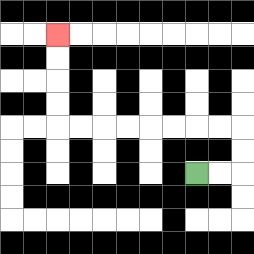{'start': '[8, 7]', 'end': '[2, 1]', 'path_directions': 'R,R,U,U,L,L,L,L,L,L,L,L,U,U,U,U', 'path_coordinates': '[[8, 7], [9, 7], [10, 7], [10, 6], [10, 5], [9, 5], [8, 5], [7, 5], [6, 5], [5, 5], [4, 5], [3, 5], [2, 5], [2, 4], [2, 3], [2, 2], [2, 1]]'}